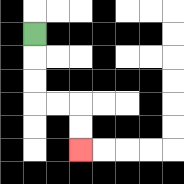{'start': '[1, 1]', 'end': '[3, 6]', 'path_directions': 'D,D,D,R,R,D,D', 'path_coordinates': '[[1, 1], [1, 2], [1, 3], [1, 4], [2, 4], [3, 4], [3, 5], [3, 6]]'}